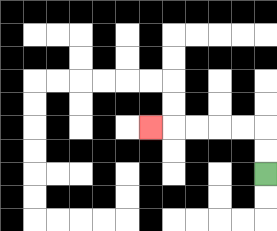{'start': '[11, 7]', 'end': '[6, 5]', 'path_directions': 'U,U,L,L,L,L,L', 'path_coordinates': '[[11, 7], [11, 6], [11, 5], [10, 5], [9, 5], [8, 5], [7, 5], [6, 5]]'}